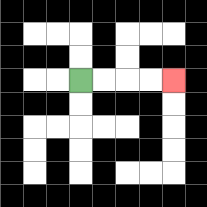{'start': '[3, 3]', 'end': '[7, 3]', 'path_directions': 'R,R,R,R', 'path_coordinates': '[[3, 3], [4, 3], [5, 3], [6, 3], [7, 3]]'}